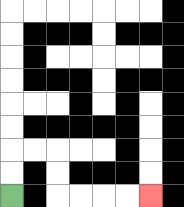{'start': '[0, 8]', 'end': '[6, 8]', 'path_directions': 'U,U,R,R,D,D,R,R,R,R', 'path_coordinates': '[[0, 8], [0, 7], [0, 6], [1, 6], [2, 6], [2, 7], [2, 8], [3, 8], [4, 8], [5, 8], [6, 8]]'}